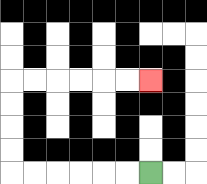{'start': '[6, 7]', 'end': '[6, 3]', 'path_directions': 'L,L,L,L,L,L,U,U,U,U,R,R,R,R,R,R', 'path_coordinates': '[[6, 7], [5, 7], [4, 7], [3, 7], [2, 7], [1, 7], [0, 7], [0, 6], [0, 5], [0, 4], [0, 3], [1, 3], [2, 3], [3, 3], [4, 3], [5, 3], [6, 3]]'}